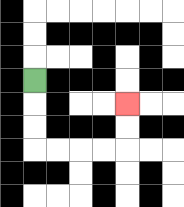{'start': '[1, 3]', 'end': '[5, 4]', 'path_directions': 'D,D,D,R,R,R,R,U,U', 'path_coordinates': '[[1, 3], [1, 4], [1, 5], [1, 6], [2, 6], [3, 6], [4, 6], [5, 6], [5, 5], [5, 4]]'}